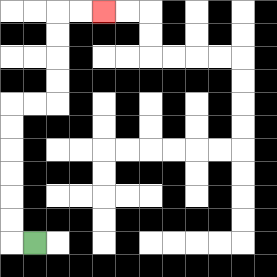{'start': '[1, 10]', 'end': '[4, 0]', 'path_directions': 'L,U,U,U,U,U,U,R,R,U,U,U,U,R,R', 'path_coordinates': '[[1, 10], [0, 10], [0, 9], [0, 8], [0, 7], [0, 6], [0, 5], [0, 4], [1, 4], [2, 4], [2, 3], [2, 2], [2, 1], [2, 0], [3, 0], [4, 0]]'}